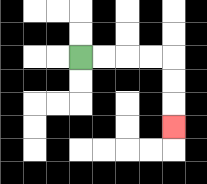{'start': '[3, 2]', 'end': '[7, 5]', 'path_directions': 'R,R,R,R,D,D,D', 'path_coordinates': '[[3, 2], [4, 2], [5, 2], [6, 2], [7, 2], [7, 3], [7, 4], [7, 5]]'}